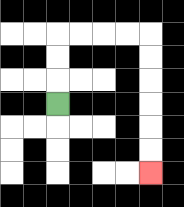{'start': '[2, 4]', 'end': '[6, 7]', 'path_directions': 'U,U,U,R,R,R,R,D,D,D,D,D,D', 'path_coordinates': '[[2, 4], [2, 3], [2, 2], [2, 1], [3, 1], [4, 1], [5, 1], [6, 1], [6, 2], [6, 3], [6, 4], [6, 5], [6, 6], [6, 7]]'}